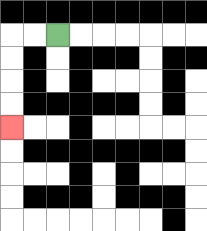{'start': '[2, 1]', 'end': '[0, 5]', 'path_directions': 'L,L,D,D,D,D', 'path_coordinates': '[[2, 1], [1, 1], [0, 1], [0, 2], [0, 3], [0, 4], [0, 5]]'}